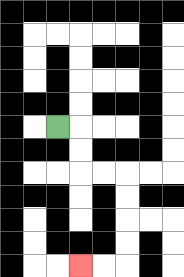{'start': '[2, 5]', 'end': '[3, 11]', 'path_directions': 'R,D,D,R,R,D,D,D,D,L,L', 'path_coordinates': '[[2, 5], [3, 5], [3, 6], [3, 7], [4, 7], [5, 7], [5, 8], [5, 9], [5, 10], [5, 11], [4, 11], [3, 11]]'}